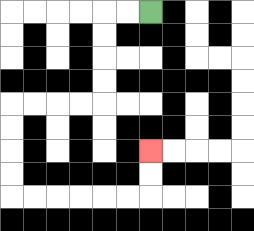{'start': '[6, 0]', 'end': '[6, 6]', 'path_directions': 'L,L,D,D,D,D,L,L,L,L,D,D,D,D,R,R,R,R,R,R,U,U', 'path_coordinates': '[[6, 0], [5, 0], [4, 0], [4, 1], [4, 2], [4, 3], [4, 4], [3, 4], [2, 4], [1, 4], [0, 4], [0, 5], [0, 6], [0, 7], [0, 8], [1, 8], [2, 8], [3, 8], [4, 8], [5, 8], [6, 8], [6, 7], [6, 6]]'}